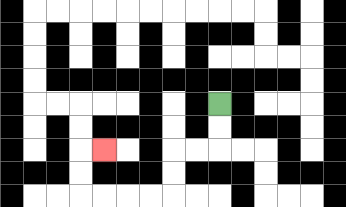{'start': '[9, 4]', 'end': '[4, 6]', 'path_directions': 'D,D,L,L,D,D,L,L,L,L,U,U,R', 'path_coordinates': '[[9, 4], [9, 5], [9, 6], [8, 6], [7, 6], [7, 7], [7, 8], [6, 8], [5, 8], [4, 8], [3, 8], [3, 7], [3, 6], [4, 6]]'}